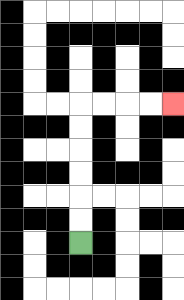{'start': '[3, 10]', 'end': '[7, 4]', 'path_directions': 'U,U,U,U,U,U,R,R,R,R', 'path_coordinates': '[[3, 10], [3, 9], [3, 8], [3, 7], [3, 6], [3, 5], [3, 4], [4, 4], [5, 4], [6, 4], [7, 4]]'}